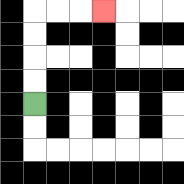{'start': '[1, 4]', 'end': '[4, 0]', 'path_directions': 'U,U,U,U,R,R,R', 'path_coordinates': '[[1, 4], [1, 3], [1, 2], [1, 1], [1, 0], [2, 0], [3, 0], [4, 0]]'}